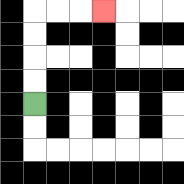{'start': '[1, 4]', 'end': '[4, 0]', 'path_directions': 'U,U,U,U,R,R,R', 'path_coordinates': '[[1, 4], [1, 3], [1, 2], [1, 1], [1, 0], [2, 0], [3, 0], [4, 0]]'}